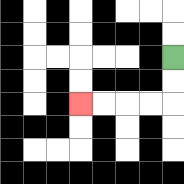{'start': '[7, 2]', 'end': '[3, 4]', 'path_directions': 'D,D,L,L,L,L', 'path_coordinates': '[[7, 2], [7, 3], [7, 4], [6, 4], [5, 4], [4, 4], [3, 4]]'}